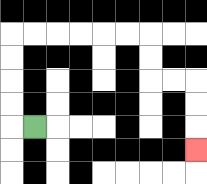{'start': '[1, 5]', 'end': '[8, 6]', 'path_directions': 'L,U,U,U,U,R,R,R,R,R,R,D,D,R,R,D,D,D', 'path_coordinates': '[[1, 5], [0, 5], [0, 4], [0, 3], [0, 2], [0, 1], [1, 1], [2, 1], [3, 1], [4, 1], [5, 1], [6, 1], [6, 2], [6, 3], [7, 3], [8, 3], [8, 4], [8, 5], [8, 6]]'}